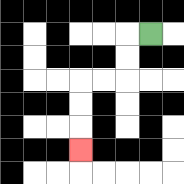{'start': '[6, 1]', 'end': '[3, 6]', 'path_directions': 'L,D,D,L,L,D,D,D', 'path_coordinates': '[[6, 1], [5, 1], [5, 2], [5, 3], [4, 3], [3, 3], [3, 4], [3, 5], [3, 6]]'}